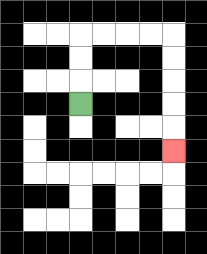{'start': '[3, 4]', 'end': '[7, 6]', 'path_directions': 'U,U,U,R,R,R,R,D,D,D,D,D', 'path_coordinates': '[[3, 4], [3, 3], [3, 2], [3, 1], [4, 1], [5, 1], [6, 1], [7, 1], [7, 2], [7, 3], [7, 4], [7, 5], [7, 6]]'}